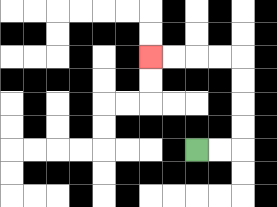{'start': '[8, 6]', 'end': '[6, 2]', 'path_directions': 'R,R,U,U,U,U,L,L,L,L', 'path_coordinates': '[[8, 6], [9, 6], [10, 6], [10, 5], [10, 4], [10, 3], [10, 2], [9, 2], [8, 2], [7, 2], [6, 2]]'}